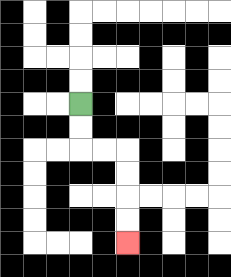{'start': '[3, 4]', 'end': '[5, 10]', 'path_directions': 'D,D,R,R,D,D,D,D', 'path_coordinates': '[[3, 4], [3, 5], [3, 6], [4, 6], [5, 6], [5, 7], [5, 8], [5, 9], [5, 10]]'}